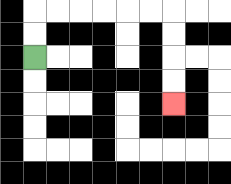{'start': '[1, 2]', 'end': '[7, 4]', 'path_directions': 'U,U,R,R,R,R,R,R,D,D,D,D', 'path_coordinates': '[[1, 2], [1, 1], [1, 0], [2, 0], [3, 0], [4, 0], [5, 0], [6, 0], [7, 0], [7, 1], [7, 2], [7, 3], [7, 4]]'}